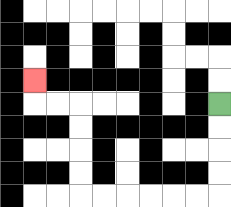{'start': '[9, 4]', 'end': '[1, 3]', 'path_directions': 'D,D,D,D,L,L,L,L,L,L,U,U,U,U,L,L,U', 'path_coordinates': '[[9, 4], [9, 5], [9, 6], [9, 7], [9, 8], [8, 8], [7, 8], [6, 8], [5, 8], [4, 8], [3, 8], [3, 7], [3, 6], [3, 5], [3, 4], [2, 4], [1, 4], [1, 3]]'}